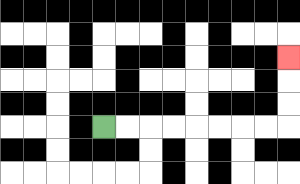{'start': '[4, 5]', 'end': '[12, 2]', 'path_directions': 'R,R,R,R,R,R,R,R,U,U,U', 'path_coordinates': '[[4, 5], [5, 5], [6, 5], [7, 5], [8, 5], [9, 5], [10, 5], [11, 5], [12, 5], [12, 4], [12, 3], [12, 2]]'}